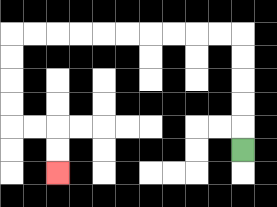{'start': '[10, 6]', 'end': '[2, 7]', 'path_directions': 'U,U,U,U,U,L,L,L,L,L,L,L,L,L,L,D,D,D,D,R,R,D,D', 'path_coordinates': '[[10, 6], [10, 5], [10, 4], [10, 3], [10, 2], [10, 1], [9, 1], [8, 1], [7, 1], [6, 1], [5, 1], [4, 1], [3, 1], [2, 1], [1, 1], [0, 1], [0, 2], [0, 3], [0, 4], [0, 5], [1, 5], [2, 5], [2, 6], [2, 7]]'}